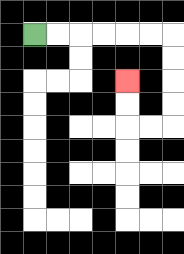{'start': '[1, 1]', 'end': '[5, 3]', 'path_directions': 'R,R,R,R,R,R,D,D,D,D,L,L,U,U', 'path_coordinates': '[[1, 1], [2, 1], [3, 1], [4, 1], [5, 1], [6, 1], [7, 1], [7, 2], [7, 3], [7, 4], [7, 5], [6, 5], [5, 5], [5, 4], [5, 3]]'}